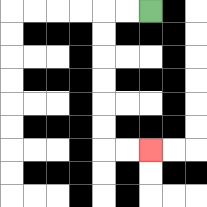{'start': '[6, 0]', 'end': '[6, 6]', 'path_directions': 'L,L,D,D,D,D,D,D,R,R', 'path_coordinates': '[[6, 0], [5, 0], [4, 0], [4, 1], [4, 2], [4, 3], [4, 4], [4, 5], [4, 6], [5, 6], [6, 6]]'}